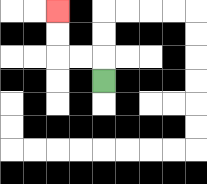{'start': '[4, 3]', 'end': '[2, 0]', 'path_directions': 'U,L,L,U,U', 'path_coordinates': '[[4, 3], [4, 2], [3, 2], [2, 2], [2, 1], [2, 0]]'}